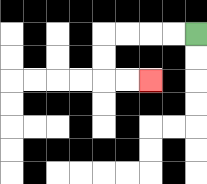{'start': '[8, 1]', 'end': '[6, 3]', 'path_directions': 'L,L,L,L,D,D,R,R', 'path_coordinates': '[[8, 1], [7, 1], [6, 1], [5, 1], [4, 1], [4, 2], [4, 3], [5, 3], [6, 3]]'}